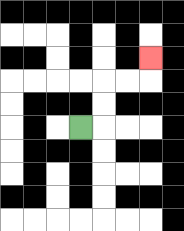{'start': '[3, 5]', 'end': '[6, 2]', 'path_directions': 'R,U,U,R,R,U', 'path_coordinates': '[[3, 5], [4, 5], [4, 4], [4, 3], [5, 3], [6, 3], [6, 2]]'}